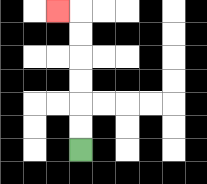{'start': '[3, 6]', 'end': '[2, 0]', 'path_directions': 'U,U,U,U,U,U,L', 'path_coordinates': '[[3, 6], [3, 5], [3, 4], [3, 3], [3, 2], [3, 1], [3, 0], [2, 0]]'}